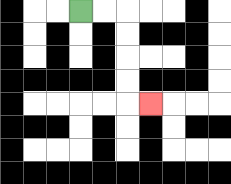{'start': '[3, 0]', 'end': '[6, 4]', 'path_directions': 'R,R,D,D,D,D,R', 'path_coordinates': '[[3, 0], [4, 0], [5, 0], [5, 1], [5, 2], [5, 3], [5, 4], [6, 4]]'}